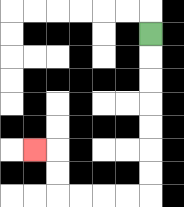{'start': '[6, 1]', 'end': '[1, 6]', 'path_directions': 'D,D,D,D,D,D,D,L,L,L,L,U,U,L', 'path_coordinates': '[[6, 1], [6, 2], [6, 3], [6, 4], [6, 5], [6, 6], [6, 7], [6, 8], [5, 8], [4, 8], [3, 8], [2, 8], [2, 7], [2, 6], [1, 6]]'}